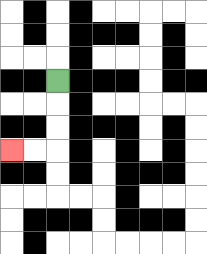{'start': '[2, 3]', 'end': '[0, 6]', 'path_directions': 'D,D,D,L,L', 'path_coordinates': '[[2, 3], [2, 4], [2, 5], [2, 6], [1, 6], [0, 6]]'}